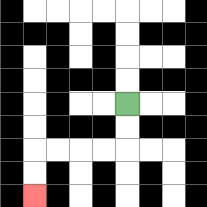{'start': '[5, 4]', 'end': '[1, 8]', 'path_directions': 'D,D,L,L,L,L,D,D', 'path_coordinates': '[[5, 4], [5, 5], [5, 6], [4, 6], [3, 6], [2, 6], [1, 6], [1, 7], [1, 8]]'}